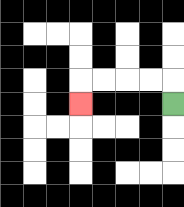{'start': '[7, 4]', 'end': '[3, 4]', 'path_directions': 'U,L,L,L,L,D', 'path_coordinates': '[[7, 4], [7, 3], [6, 3], [5, 3], [4, 3], [3, 3], [3, 4]]'}